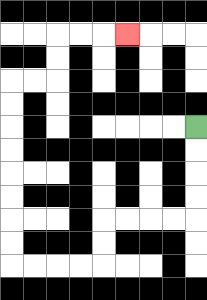{'start': '[8, 5]', 'end': '[5, 1]', 'path_directions': 'D,D,D,D,L,L,L,L,D,D,L,L,L,L,U,U,U,U,U,U,U,U,R,R,U,U,R,R,R', 'path_coordinates': '[[8, 5], [8, 6], [8, 7], [8, 8], [8, 9], [7, 9], [6, 9], [5, 9], [4, 9], [4, 10], [4, 11], [3, 11], [2, 11], [1, 11], [0, 11], [0, 10], [0, 9], [0, 8], [0, 7], [0, 6], [0, 5], [0, 4], [0, 3], [1, 3], [2, 3], [2, 2], [2, 1], [3, 1], [4, 1], [5, 1]]'}